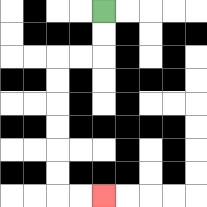{'start': '[4, 0]', 'end': '[4, 8]', 'path_directions': 'D,D,L,L,D,D,D,D,D,D,R,R', 'path_coordinates': '[[4, 0], [4, 1], [4, 2], [3, 2], [2, 2], [2, 3], [2, 4], [2, 5], [2, 6], [2, 7], [2, 8], [3, 8], [4, 8]]'}